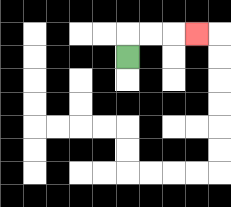{'start': '[5, 2]', 'end': '[8, 1]', 'path_directions': 'U,R,R,R', 'path_coordinates': '[[5, 2], [5, 1], [6, 1], [7, 1], [8, 1]]'}